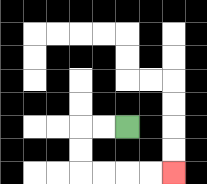{'start': '[5, 5]', 'end': '[7, 7]', 'path_directions': 'L,L,D,D,R,R,R,R', 'path_coordinates': '[[5, 5], [4, 5], [3, 5], [3, 6], [3, 7], [4, 7], [5, 7], [6, 7], [7, 7]]'}